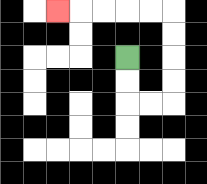{'start': '[5, 2]', 'end': '[2, 0]', 'path_directions': 'D,D,R,R,U,U,U,U,L,L,L,L,L', 'path_coordinates': '[[5, 2], [5, 3], [5, 4], [6, 4], [7, 4], [7, 3], [7, 2], [7, 1], [7, 0], [6, 0], [5, 0], [4, 0], [3, 0], [2, 0]]'}